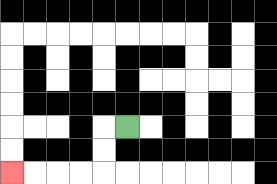{'start': '[5, 5]', 'end': '[0, 7]', 'path_directions': 'L,D,D,L,L,L,L', 'path_coordinates': '[[5, 5], [4, 5], [4, 6], [4, 7], [3, 7], [2, 7], [1, 7], [0, 7]]'}